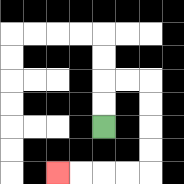{'start': '[4, 5]', 'end': '[2, 7]', 'path_directions': 'U,U,R,R,D,D,D,D,L,L,L,L', 'path_coordinates': '[[4, 5], [4, 4], [4, 3], [5, 3], [6, 3], [6, 4], [6, 5], [6, 6], [6, 7], [5, 7], [4, 7], [3, 7], [2, 7]]'}